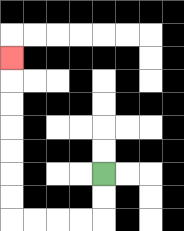{'start': '[4, 7]', 'end': '[0, 2]', 'path_directions': 'D,D,L,L,L,L,U,U,U,U,U,U,U', 'path_coordinates': '[[4, 7], [4, 8], [4, 9], [3, 9], [2, 9], [1, 9], [0, 9], [0, 8], [0, 7], [0, 6], [0, 5], [0, 4], [0, 3], [0, 2]]'}